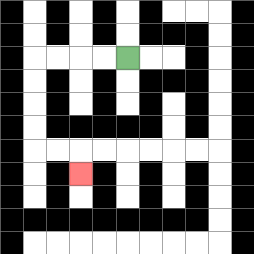{'start': '[5, 2]', 'end': '[3, 7]', 'path_directions': 'L,L,L,L,D,D,D,D,R,R,D', 'path_coordinates': '[[5, 2], [4, 2], [3, 2], [2, 2], [1, 2], [1, 3], [1, 4], [1, 5], [1, 6], [2, 6], [3, 6], [3, 7]]'}